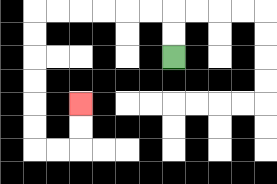{'start': '[7, 2]', 'end': '[3, 4]', 'path_directions': 'U,U,L,L,L,L,L,L,D,D,D,D,D,D,R,R,U,U', 'path_coordinates': '[[7, 2], [7, 1], [7, 0], [6, 0], [5, 0], [4, 0], [3, 0], [2, 0], [1, 0], [1, 1], [1, 2], [1, 3], [1, 4], [1, 5], [1, 6], [2, 6], [3, 6], [3, 5], [3, 4]]'}